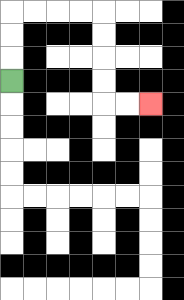{'start': '[0, 3]', 'end': '[6, 4]', 'path_directions': 'U,U,U,R,R,R,R,D,D,D,D,R,R', 'path_coordinates': '[[0, 3], [0, 2], [0, 1], [0, 0], [1, 0], [2, 0], [3, 0], [4, 0], [4, 1], [4, 2], [4, 3], [4, 4], [5, 4], [6, 4]]'}